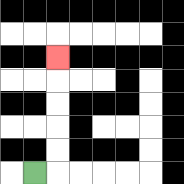{'start': '[1, 7]', 'end': '[2, 2]', 'path_directions': 'R,U,U,U,U,U', 'path_coordinates': '[[1, 7], [2, 7], [2, 6], [2, 5], [2, 4], [2, 3], [2, 2]]'}